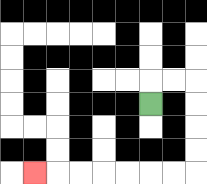{'start': '[6, 4]', 'end': '[1, 7]', 'path_directions': 'U,R,R,D,D,D,D,L,L,L,L,L,L,L', 'path_coordinates': '[[6, 4], [6, 3], [7, 3], [8, 3], [8, 4], [8, 5], [8, 6], [8, 7], [7, 7], [6, 7], [5, 7], [4, 7], [3, 7], [2, 7], [1, 7]]'}